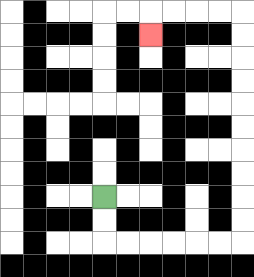{'start': '[4, 8]', 'end': '[6, 1]', 'path_directions': 'D,D,R,R,R,R,R,R,U,U,U,U,U,U,U,U,U,U,L,L,L,L,D', 'path_coordinates': '[[4, 8], [4, 9], [4, 10], [5, 10], [6, 10], [7, 10], [8, 10], [9, 10], [10, 10], [10, 9], [10, 8], [10, 7], [10, 6], [10, 5], [10, 4], [10, 3], [10, 2], [10, 1], [10, 0], [9, 0], [8, 0], [7, 0], [6, 0], [6, 1]]'}